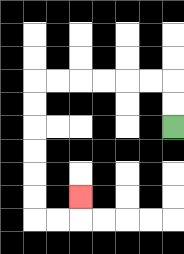{'start': '[7, 5]', 'end': '[3, 8]', 'path_directions': 'U,U,L,L,L,L,L,L,D,D,D,D,D,D,R,R,U', 'path_coordinates': '[[7, 5], [7, 4], [7, 3], [6, 3], [5, 3], [4, 3], [3, 3], [2, 3], [1, 3], [1, 4], [1, 5], [1, 6], [1, 7], [1, 8], [1, 9], [2, 9], [3, 9], [3, 8]]'}